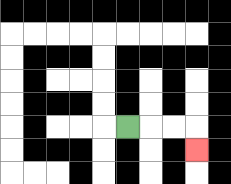{'start': '[5, 5]', 'end': '[8, 6]', 'path_directions': 'R,R,R,D', 'path_coordinates': '[[5, 5], [6, 5], [7, 5], [8, 5], [8, 6]]'}